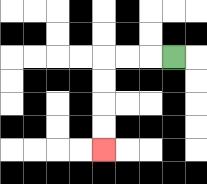{'start': '[7, 2]', 'end': '[4, 6]', 'path_directions': 'L,L,L,D,D,D,D', 'path_coordinates': '[[7, 2], [6, 2], [5, 2], [4, 2], [4, 3], [4, 4], [4, 5], [4, 6]]'}